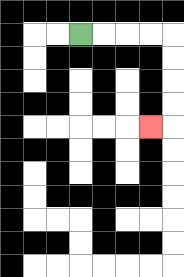{'start': '[3, 1]', 'end': '[6, 5]', 'path_directions': 'R,R,R,R,D,D,D,D,L', 'path_coordinates': '[[3, 1], [4, 1], [5, 1], [6, 1], [7, 1], [7, 2], [7, 3], [7, 4], [7, 5], [6, 5]]'}